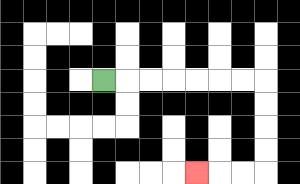{'start': '[4, 3]', 'end': '[8, 7]', 'path_directions': 'R,R,R,R,R,R,R,D,D,D,D,L,L,L', 'path_coordinates': '[[4, 3], [5, 3], [6, 3], [7, 3], [8, 3], [9, 3], [10, 3], [11, 3], [11, 4], [11, 5], [11, 6], [11, 7], [10, 7], [9, 7], [8, 7]]'}